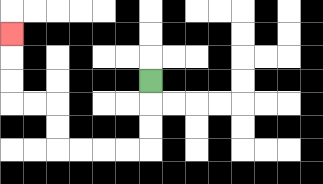{'start': '[6, 3]', 'end': '[0, 1]', 'path_directions': 'D,D,D,L,L,L,L,U,U,L,L,U,U,U', 'path_coordinates': '[[6, 3], [6, 4], [6, 5], [6, 6], [5, 6], [4, 6], [3, 6], [2, 6], [2, 5], [2, 4], [1, 4], [0, 4], [0, 3], [0, 2], [0, 1]]'}